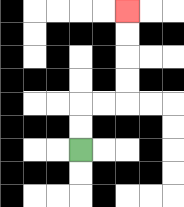{'start': '[3, 6]', 'end': '[5, 0]', 'path_directions': 'U,U,R,R,U,U,U,U', 'path_coordinates': '[[3, 6], [3, 5], [3, 4], [4, 4], [5, 4], [5, 3], [5, 2], [5, 1], [5, 0]]'}